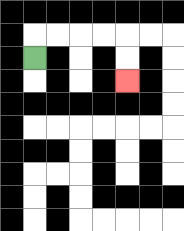{'start': '[1, 2]', 'end': '[5, 3]', 'path_directions': 'U,R,R,R,R,D,D', 'path_coordinates': '[[1, 2], [1, 1], [2, 1], [3, 1], [4, 1], [5, 1], [5, 2], [5, 3]]'}